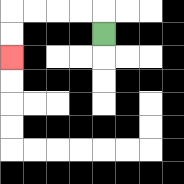{'start': '[4, 1]', 'end': '[0, 2]', 'path_directions': 'U,L,L,L,L,D,D', 'path_coordinates': '[[4, 1], [4, 0], [3, 0], [2, 0], [1, 0], [0, 0], [0, 1], [0, 2]]'}